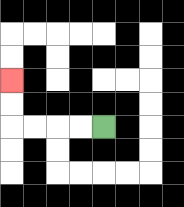{'start': '[4, 5]', 'end': '[0, 3]', 'path_directions': 'L,L,L,L,U,U', 'path_coordinates': '[[4, 5], [3, 5], [2, 5], [1, 5], [0, 5], [0, 4], [0, 3]]'}